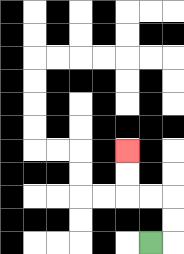{'start': '[6, 10]', 'end': '[5, 6]', 'path_directions': 'R,U,U,L,L,U,U', 'path_coordinates': '[[6, 10], [7, 10], [7, 9], [7, 8], [6, 8], [5, 8], [5, 7], [5, 6]]'}